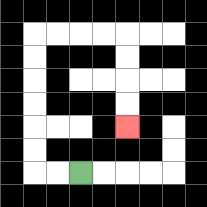{'start': '[3, 7]', 'end': '[5, 5]', 'path_directions': 'L,L,U,U,U,U,U,U,R,R,R,R,D,D,D,D', 'path_coordinates': '[[3, 7], [2, 7], [1, 7], [1, 6], [1, 5], [1, 4], [1, 3], [1, 2], [1, 1], [2, 1], [3, 1], [4, 1], [5, 1], [5, 2], [5, 3], [5, 4], [5, 5]]'}